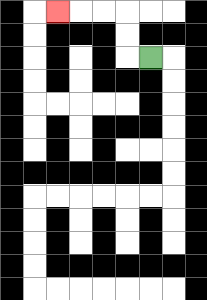{'start': '[6, 2]', 'end': '[2, 0]', 'path_directions': 'L,U,U,L,L,L', 'path_coordinates': '[[6, 2], [5, 2], [5, 1], [5, 0], [4, 0], [3, 0], [2, 0]]'}